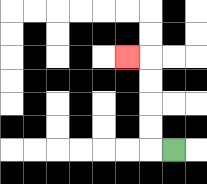{'start': '[7, 6]', 'end': '[5, 2]', 'path_directions': 'L,U,U,U,U,L', 'path_coordinates': '[[7, 6], [6, 6], [6, 5], [6, 4], [6, 3], [6, 2], [5, 2]]'}